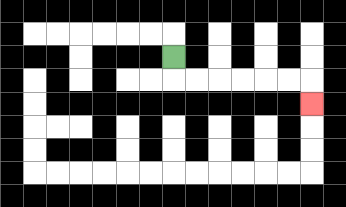{'start': '[7, 2]', 'end': '[13, 4]', 'path_directions': 'D,R,R,R,R,R,R,D', 'path_coordinates': '[[7, 2], [7, 3], [8, 3], [9, 3], [10, 3], [11, 3], [12, 3], [13, 3], [13, 4]]'}